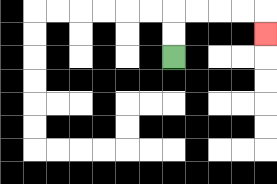{'start': '[7, 2]', 'end': '[11, 1]', 'path_directions': 'U,U,R,R,R,R,D', 'path_coordinates': '[[7, 2], [7, 1], [7, 0], [8, 0], [9, 0], [10, 0], [11, 0], [11, 1]]'}